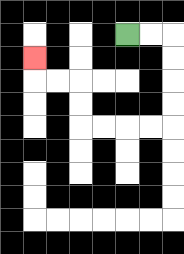{'start': '[5, 1]', 'end': '[1, 2]', 'path_directions': 'R,R,D,D,D,D,L,L,L,L,U,U,L,L,U', 'path_coordinates': '[[5, 1], [6, 1], [7, 1], [7, 2], [7, 3], [7, 4], [7, 5], [6, 5], [5, 5], [4, 5], [3, 5], [3, 4], [3, 3], [2, 3], [1, 3], [1, 2]]'}